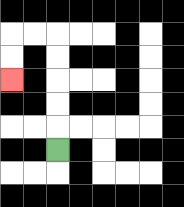{'start': '[2, 6]', 'end': '[0, 3]', 'path_directions': 'U,U,U,U,U,L,L,D,D', 'path_coordinates': '[[2, 6], [2, 5], [2, 4], [2, 3], [2, 2], [2, 1], [1, 1], [0, 1], [0, 2], [0, 3]]'}